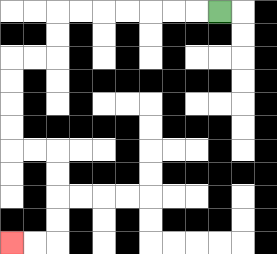{'start': '[9, 0]', 'end': '[0, 10]', 'path_directions': 'L,L,L,L,L,L,L,D,D,L,L,D,D,D,D,R,R,D,D,D,D,L,L', 'path_coordinates': '[[9, 0], [8, 0], [7, 0], [6, 0], [5, 0], [4, 0], [3, 0], [2, 0], [2, 1], [2, 2], [1, 2], [0, 2], [0, 3], [0, 4], [0, 5], [0, 6], [1, 6], [2, 6], [2, 7], [2, 8], [2, 9], [2, 10], [1, 10], [0, 10]]'}